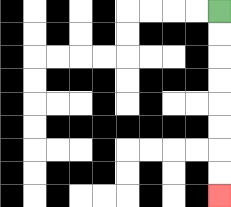{'start': '[9, 0]', 'end': '[9, 8]', 'path_directions': 'D,D,D,D,D,D,D,D', 'path_coordinates': '[[9, 0], [9, 1], [9, 2], [9, 3], [9, 4], [9, 5], [9, 6], [9, 7], [9, 8]]'}